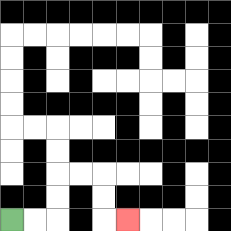{'start': '[0, 9]', 'end': '[5, 9]', 'path_directions': 'R,R,U,U,R,R,D,D,R', 'path_coordinates': '[[0, 9], [1, 9], [2, 9], [2, 8], [2, 7], [3, 7], [4, 7], [4, 8], [4, 9], [5, 9]]'}